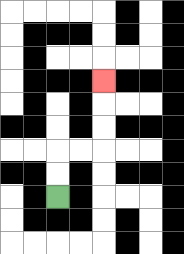{'start': '[2, 8]', 'end': '[4, 3]', 'path_directions': 'U,U,R,R,U,U,U', 'path_coordinates': '[[2, 8], [2, 7], [2, 6], [3, 6], [4, 6], [4, 5], [4, 4], [4, 3]]'}